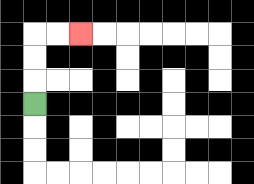{'start': '[1, 4]', 'end': '[3, 1]', 'path_directions': 'U,U,U,R,R', 'path_coordinates': '[[1, 4], [1, 3], [1, 2], [1, 1], [2, 1], [3, 1]]'}